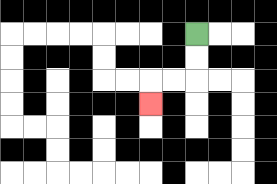{'start': '[8, 1]', 'end': '[6, 4]', 'path_directions': 'D,D,L,L,D', 'path_coordinates': '[[8, 1], [8, 2], [8, 3], [7, 3], [6, 3], [6, 4]]'}